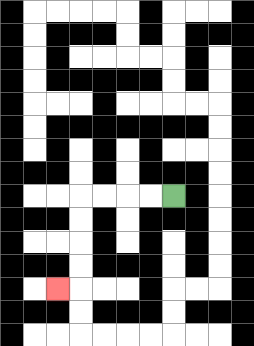{'start': '[7, 8]', 'end': '[2, 12]', 'path_directions': 'L,L,L,L,D,D,D,D,L', 'path_coordinates': '[[7, 8], [6, 8], [5, 8], [4, 8], [3, 8], [3, 9], [3, 10], [3, 11], [3, 12], [2, 12]]'}